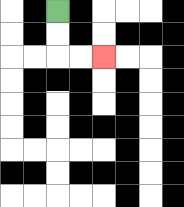{'start': '[2, 0]', 'end': '[4, 2]', 'path_directions': 'D,D,R,R', 'path_coordinates': '[[2, 0], [2, 1], [2, 2], [3, 2], [4, 2]]'}